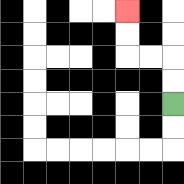{'start': '[7, 4]', 'end': '[5, 0]', 'path_directions': 'U,U,L,L,U,U', 'path_coordinates': '[[7, 4], [7, 3], [7, 2], [6, 2], [5, 2], [5, 1], [5, 0]]'}